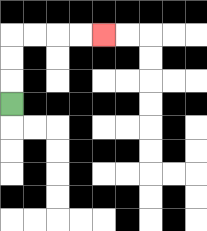{'start': '[0, 4]', 'end': '[4, 1]', 'path_directions': 'U,U,U,R,R,R,R', 'path_coordinates': '[[0, 4], [0, 3], [0, 2], [0, 1], [1, 1], [2, 1], [3, 1], [4, 1]]'}